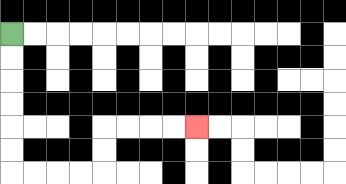{'start': '[0, 1]', 'end': '[8, 5]', 'path_directions': 'D,D,D,D,D,D,R,R,R,R,U,U,R,R,R,R', 'path_coordinates': '[[0, 1], [0, 2], [0, 3], [0, 4], [0, 5], [0, 6], [0, 7], [1, 7], [2, 7], [3, 7], [4, 7], [4, 6], [4, 5], [5, 5], [6, 5], [7, 5], [8, 5]]'}